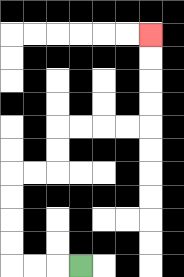{'start': '[3, 11]', 'end': '[6, 1]', 'path_directions': 'L,L,L,U,U,U,U,R,R,U,U,R,R,R,R,U,U,U,U', 'path_coordinates': '[[3, 11], [2, 11], [1, 11], [0, 11], [0, 10], [0, 9], [0, 8], [0, 7], [1, 7], [2, 7], [2, 6], [2, 5], [3, 5], [4, 5], [5, 5], [6, 5], [6, 4], [6, 3], [6, 2], [6, 1]]'}